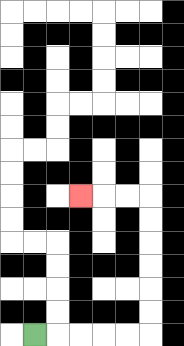{'start': '[1, 14]', 'end': '[3, 8]', 'path_directions': 'R,R,R,R,R,U,U,U,U,U,U,L,L,L', 'path_coordinates': '[[1, 14], [2, 14], [3, 14], [4, 14], [5, 14], [6, 14], [6, 13], [6, 12], [6, 11], [6, 10], [6, 9], [6, 8], [5, 8], [4, 8], [3, 8]]'}